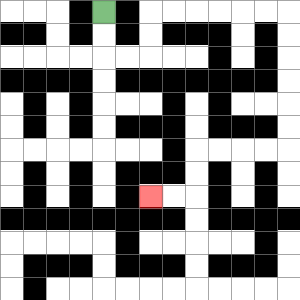{'start': '[4, 0]', 'end': '[6, 8]', 'path_directions': 'D,D,R,R,U,U,R,R,R,R,R,R,D,D,D,D,D,D,L,L,L,L,D,D,L,L', 'path_coordinates': '[[4, 0], [4, 1], [4, 2], [5, 2], [6, 2], [6, 1], [6, 0], [7, 0], [8, 0], [9, 0], [10, 0], [11, 0], [12, 0], [12, 1], [12, 2], [12, 3], [12, 4], [12, 5], [12, 6], [11, 6], [10, 6], [9, 6], [8, 6], [8, 7], [8, 8], [7, 8], [6, 8]]'}